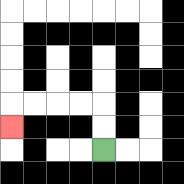{'start': '[4, 6]', 'end': '[0, 5]', 'path_directions': 'U,U,L,L,L,L,D', 'path_coordinates': '[[4, 6], [4, 5], [4, 4], [3, 4], [2, 4], [1, 4], [0, 4], [0, 5]]'}